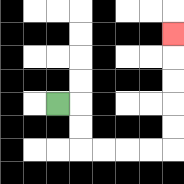{'start': '[2, 4]', 'end': '[7, 1]', 'path_directions': 'R,D,D,R,R,R,R,U,U,U,U,U', 'path_coordinates': '[[2, 4], [3, 4], [3, 5], [3, 6], [4, 6], [5, 6], [6, 6], [7, 6], [7, 5], [7, 4], [7, 3], [7, 2], [7, 1]]'}